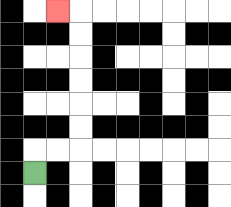{'start': '[1, 7]', 'end': '[2, 0]', 'path_directions': 'U,R,R,U,U,U,U,U,U,L', 'path_coordinates': '[[1, 7], [1, 6], [2, 6], [3, 6], [3, 5], [3, 4], [3, 3], [3, 2], [3, 1], [3, 0], [2, 0]]'}